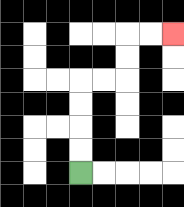{'start': '[3, 7]', 'end': '[7, 1]', 'path_directions': 'U,U,U,U,R,R,U,U,R,R', 'path_coordinates': '[[3, 7], [3, 6], [3, 5], [3, 4], [3, 3], [4, 3], [5, 3], [5, 2], [5, 1], [6, 1], [7, 1]]'}